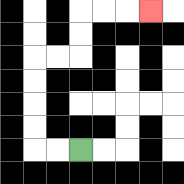{'start': '[3, 6]', 'end': '[6, 0]', 'path_directions': 'L,L,U,U,U,U,R,R,U,U,R,R,R', 'path_coordinates': '[[3, 6], [2, 6], [1, 6], [1, 5], [1, 4], [1, 3], [1, 2], [2, 2], [3, 2], [3, 1], [3, 0], [4, 0], [5, 0], [6, 0]]'}